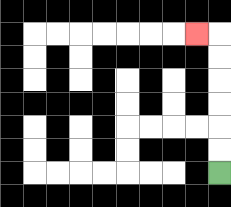{'start': '[9, 7]', 'end': '[8, 1]', 'path_directions': 'U,U,U,U,U,U,L', 'path_coordinates': '[[9, 7], [9, 6], [9, 5], [9, 4], [9, 3], [9, 2], [9, 1], [8, 1]]'}